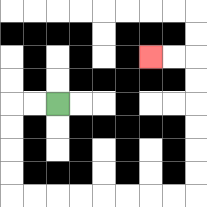{'start': '[2, 4]', 'end': '[6, 2]', 'path_directions': 'L,L,D,D,D,D,R,R,R,R,R,R,R,R,U,U,U,U,U,U,L,L', 'path_coordinates': '[[2, 4], [1, 4], [0, 4], [0, 5], [0, 6], [0, 7], [0, 8], [1, 8], [2, 8], [3, 8], [4, 8], [5, 8], [6, 8], [7, 8], [8, 8], [8, 7], [8, 6], [8, 5], [8, 4], [8, 3], [8, 2], [7, 2], [6, 2]]'}